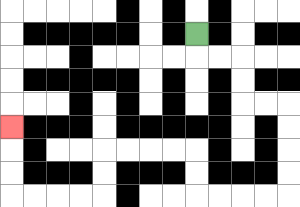{'start': '[8, 1]', 'end': '[0, 5]', 'path_directions': 'D,R,R,D,D,R,R,D,D,D,D,L,L,L,L,U,U,L,L,L,L,D,D,L,L,L,L,U,U,U', 'path_coordinates': '[[8, 1], [8, 2], [9, 2], [10, 2], [10, 3], [10, 4], [11, 4], [12, 4], [12, 5], [12, 6], [12, 7], [12, 8], [11, 8], [10, 8], [9, 8], [8, 8], [8, 7], [8, 6], [7, 6], [6, 6], [5, 6], [4, 6], [4, 7], [4, 8], [3, 8], [2, 8], [1, 8], [0, 8], [0, 7], [0, 6], [0, 5]]'}